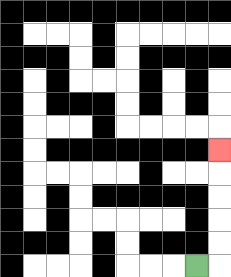{'start': '[8, 11]', 'end': '[9, 6]', 'path_directions': 'R,U,U,U,U,U', 'path_coordinates': '[[8, 11], [9, 11], [9, 10], [9, 9], [9, 8], [9, 7], [9, 6]]'}